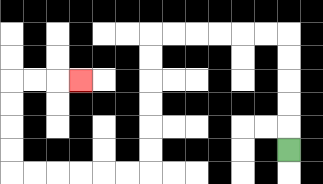{'start': '[12, 6]', 'end': '[3, 3]', 'path_directions': 'U,U,U,U,U,L,L,L,L,L,L,D,D,D,D,D,D,L,L,L,L,L,L,U,U,U,U,R,R,R', 'path_coordinates': '[[12, 6], [12, 5], [12, 4], [12, 3], [12, 2], [12, 1], [11, 1], [10, 1], [9, 1], [8, 1], [7, 1], [6, 1], [6, 2], [6, 3], [6, 4], [6, 5], [6, 6], [6, 7], [5, 7], [4, 7], [3, 7], [2, 7], [1, 7], [0, 7], [0, 6], [0, 5], [0, 4], [0, 3], [1, 3], [2, 3], [3, 3]]'}